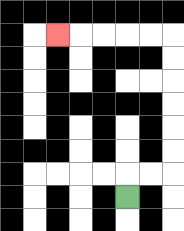{'start': '[5, 8]', 'end': '[2, 1]', 'path_directions': 'U,R,R,U,U,U,U,U,U,L,L,L,L,L', 'path_coordinates': '[[5, 8], [5, 7], [6, 7], [7, 7], [7, 6], [7, 5], [7, 4], [7, 3], [7, 2], [7, 1], [6, 1], [5, 1], [4, 1], [3, 1], [2, 1]]'}